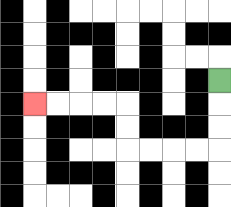{'start': '[9, 3]', 'end': '[1, 4]', 'path_directions': 'D,D,D,L,L,L,L,U,U,L,L,L,L', 'path_coordinates': '[[9, 3], [9, 4], [9, 5], [9, 6], [8, 6], [7, 6], [6, 6], [5, 6], [5, 5], [5, 4], [4, 4], [3, 4], [2, 4], [1, 4]]'}